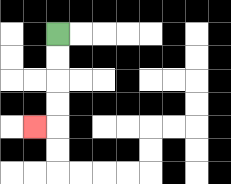{'start': '[2, 1]', 'end': '[1, 5]', 'path_directions': 'D,D,D,D,L', 'path_coordinates': '[[2, 1], [2, 2], [2, 3], [2, 4], [2, 5], [1, 5]]'}